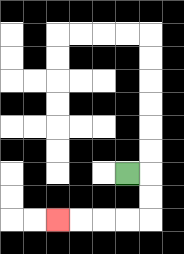{'start': '[5, 7]', 'end': '[2, 9]', 'path_directions': 'R,D,D,L,L,L,L', 'path_coordinates': '[[5, 7], [6, 7], [6, 8], [6, 9], [5, 9], [4, 9], [3, 9], [2, 9]]'}